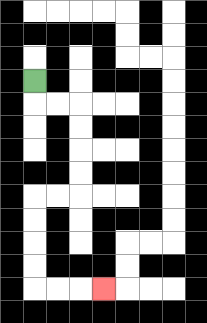{'start': '[1, 3]', 'end': '[4, 12]', 'path_directions': 'D,R,R,D,D,D,D,L,L,D,D,D,D,R,R,R', 'path_coordinates': '[[1, 3], [1, 4], [2, 4], [3, 4], [3, 5], [3, 6], [3, 7], [3, 8], [2, 8], [1, 8], [1, 9], [1, 10], [1, 11], [1, 12], [2, 12], [3, 12], [4, 12]]'}